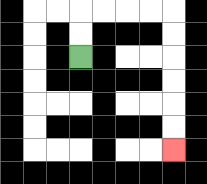{'start': '[3, 2]', 'end': '[7, 6]', 'path_directions': 'U,U,R,R,R,R,D,D,D,D,D,D', 'path_coordinates': '[[3, 2], [3, 1], [3, 0], [4, 0], [5, 0], [6, 0], [7, 0], [7, 1], [7, 2], [7, 3], [7, 4], [7, 5], [7, 6]]'}